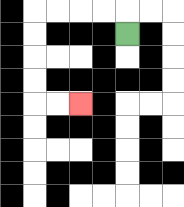{'start': '[5, 1]', 'end': '[3, 4]', 'path_directions': 'U,L,L,L,L,D,D,D,D,R,R', 'path_coordinates': '[[5, 1], [5, 0], [4, 0], [3, 0], [2, 0], [1, 0], [1, 1], [1, 2], [1, 3], [1, 4], [2, 4], [3, 4]]'}